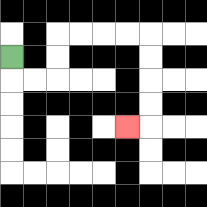{'start': '[0, 2]', 'end': '[5, 5]', 'path_directions': 'D,R,R,U,U,R,R,R,R,D,D,D,D,L', 'path_coordinates': '[[0, 2], [0, 3], [1, 3], [2, 3], [2, 2], [2, 1], [3, 1], [4, 1], [5, 1], [6, 1], [6, 2], [6, 3], [6, 4], [6, 5], [5, 5]]'}